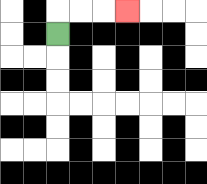{'start': '[2, 1]', 'end': '[5, 0]', 'path_directions': 'U,R,R,R', 'path_coordinates': '[[2, 1], [2, 0], [3, 0], [4, 0], [5, 0]]'}